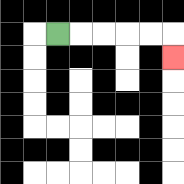{'start': '[2, 1]', 'end': '[7, 2]', 'path_directions': 'R,R,R,R,R,D', 'path_coordinates': '[[2, 1], [3, 1], [4, 1], [5, 1], [6, 1], [7, 1], [7, 2]]'}